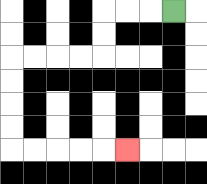{'start': '[7, 0]', 'end': '[5, 6]', 'path_directions': 'L,L,L,D,D,L,L,L,L,D,D,D,D,R,R,R,R,R', 'path_coordinates': '[[7, 0], [6, 0], [5, 0], [4, 0], [4, 1], [4, 2], [3, 2], [2, 2], [1, 2], [0, 2], [0, 3], [0, 4], [0, 5], [0, 6], [1, 6], [2, 6], [3, 6], [4, 6], [5, 6]]'}